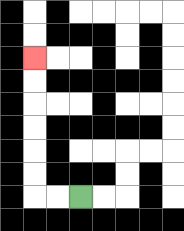{'start': '[3, 8]', 'end': '[1, 2]', 'path_directions': 'L,L,U,U,U,U,U,U', 'path_coordinates': '[[3, 8], [2, 8], [1, 8], [1, 7], [1, 6], [1, 5], [1, 4], [1, 3], [1, 2]]'}